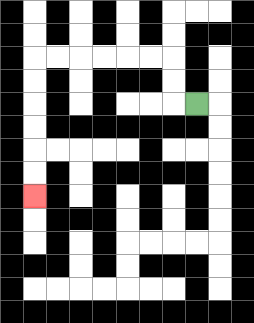{'start': '[8, 4]', 'end': '[1, 8]', 'path_directions': 'L,U,U,L,L,L,L,L,L,D,D,D,D,D,D', 'path_coordinates': '[[8, 4], [7, 4], [7, 3], [7, 2], [6, 2], [5, 2], [4, 2], [3, 2], [2, 2], [1, 2], [1, 3], [1, 4], [1, 5], [1, 6], [1, 7], [1, 8]]'}